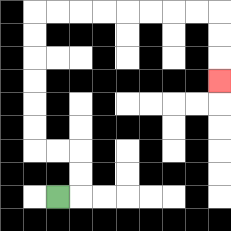{'start': '[2, 8]', 'end': '[9, 3]', 'path_directions': 'R,U,U,L,L,U,U,U,U,U,U,R,R,R,R,R,R,R,R,D,D,D', 'path_coordinates': '[[2, 8], [3, 8], [3, 7], [3, 6], [2, 6], [1, 6], [1, 5], [1, 4], [1, 3], [1, 2], [1, 1], [1, 0], [2, 0], [3, 0], [4, 0], [5, 0], [6, 0], [7, 0], [8, 0], [9, 0], [9, 1], [9, 2], [9, 3]]'}